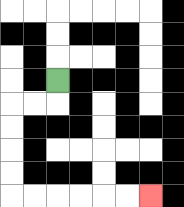{'start': '[2, 3]', 'end': '[6, 8]', 'path_directions': 'D,L,L,D,D,D,D,R,R,R,R,R,R', 'path_coordinates': '[[2, 3], [2, 4], [1, 4], [0, 4], [0, 5], [0, 6], [0, 7], [0, 8], [1, 8], [2, 8], [3, 8], [4, 8], [5, 8], [6, 8]]'}